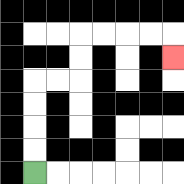{'start': '[1, 7]', 'end': '[7, 2]', 'path_directions': 'U,U,U,U,R,R,U,U,R,R,R,R,D', 'path_coordinates': '[[1, 7], [1, 6], [1, 5], [1, 4], [1, 3], [2, 3], [3, 3], [3, 2], [3, 1], [4, 1], [5, 1], [6, 1], [7, 1], [7, 2]]'}